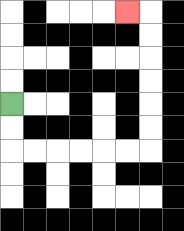{'start': '[0, 4]', 'end': '[5, 0]', 'path_directions': 'D,D,R,R,R,R,R,R,U,U,U,U,U,U,L', 'path_coordinates': '[[0, 4], [0, 5], [0, 6], [1, 6], [2, 6], [3, 6], [4, 6], [5, 6], [6, 6], [6, 5], [6, 4], [6, 3], [6, 2], [6, 1], [6, 0], [5, 0]]'}